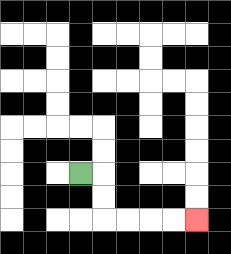{'start': '[3, 7]', 'end': '[8, 9]', 'path_directions': 'R,D,D,R,R,R,R', 'path_coordinates': '[[3, 7], [4, 7], [4, 8], [4, 9], [5, 9], [6, 9], [7, 9], [8, 9]]'}